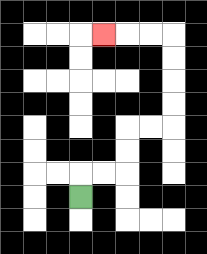{'start': '[3, 8]', 'end': '[4, 1]', 'path_directions': 'U,R,R,U,U,R,R,U,U,U,U,L,L,L', 'path_coordinates': '[[3, 8], [3, 7], [4, 7], [5, 7], [5, 6], [5, 5], [6, 5], [7, 5], [7, 4], [7, 3], [7, 2], [7, 1], [6, 1], [5, 1], [4, 1]]'}